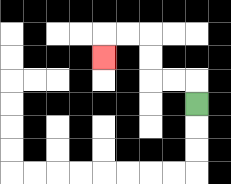{'start': '[8, 4]', 'end': '[4, 2]', 'path_directions': 'U,L,L,U,U,L,L,D', 'path_coordinates': '[[8, 4], [8, 3], [7, 3], [6, 3], [6, 2], [6, 1], [5, 1], [4, 1], [4, 2]]'}